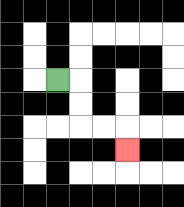{'start': '[2, 3]', 'end': '[5, 6]', 'path_directions': 'R,D,D,R,R,D', 'path_coordinates': '[[2, 3], [3, 3], [3, 4], [3, 5], [4, 5], [5, 5], [5, 6]]'}